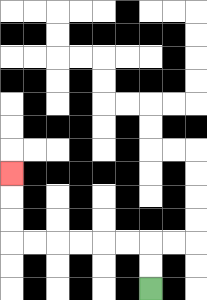{'start': '[6, 12]', 'end': '[0, 7]', 'path_directions': 'U,U,L,L,L,L,L,L,U,U,U', 'path_coordinates': '[[6, 12], [6, 11], [6, 10], [5, 10], [4, 10], [3, 10], [2, 10], [1, 10], [0, 10], [0, 9], [0, 8], [0, 7]]'}